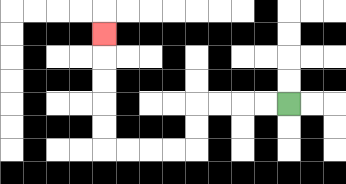{'start': '[12, 4]', 'end': '[4, 1]', 'path_directions': 'L,L,L,L,D,D,L,L,L,L,U,U,U,U,U', 'path_coordinates': '[[12, 4], [11, 4], [10, 4], [9, 4], [8, 4], [8, 5], [8, 6], [7, 6], [6, 6], [5, 6], [4, 6], [4, 5], [4, 4], [4, 3], [4, 2], [4, 1]]'}